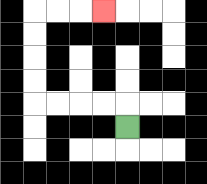{'start': '[5, 5]', 'end': '[4, 0]', 'path_directions': 'U,L,L,L,L,U,U,U,U,R,R,R', 'path_coordinates': '[[5, 5], [5, 4], [4, 4], [3, 4], [2, 4], [1, 4], [1, 3], [1, 2], [1, 1], [1, 0], [2, 0], [3, 0], [4, 0]]'}